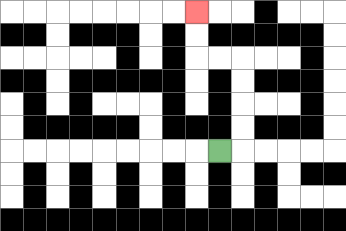{'start': '[9, 6]', 'end': '[8, 0]', 'path_directions': 'R,U,U,U,U,L,L,U,U', 'path_coordinates': '[[9, 6], [10, 6], [10, 5], [10, 4], [10, 3], [10, 2], [9, 2], [8, 2], [8, 1], [8, 0]]'}